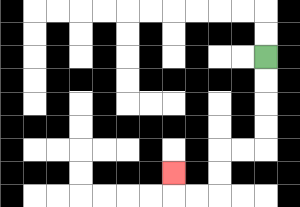{'start': '[11, 2]', 'end': '[7, 7]', 'path_directions': 'D,D,D,D,L,L,D,D,L,L,U', 'path_coordinates': '[[11, 2], [11, 3], [11, 4], [11, 5], [11, 6], [10, 6], [9, 6], [9, 7], [9, 8], [8, 8], [7, 8], [7, 7]]'}